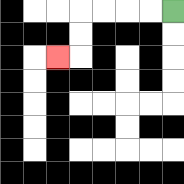{'start': '[7, 0]', 'end': '[2, 2]', 'path_directions': 'L,L,L,L,D,D,L', 'path_coordinates': '[[7, 0], [6, 0], [5, 0], [4, 0], [3, 0], [3, 1], [3, 2], [2, 2]]'}